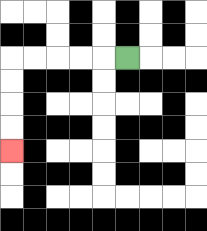{'start': '[5, 2]', 'end': '[0, 6]', 'path_directions': 'L,L,L,L,L,D,D,D,D', 'path_coordinates': '[[5, 2], [4, 2], [3, 2], [2, 2], [1, 2], [0, 2], [0, 3], [0, 4], [0, 5], [0, 6]]'}